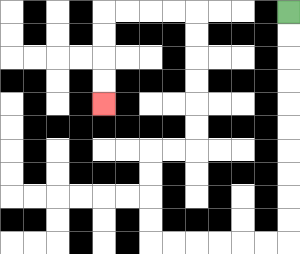{'start': '[12, 0]', 'end': '[4, 4]', 'path_directions': 'D,D,D,D,D,D,D,D,D,D,L,L,L,L,L,L,U,U,U,U,R,R,U,U,U,U,U,U,L,L,L,L,D,D,D,D', 'path_coordinates': '[[12, 0], [12, 1], [12, 2], [12, 3], [12, 4], [12, 5], [12, 6], [12, 7], [12, 8], [12, 9], [12, 10], [11, 10], [10, 10], [9, 10], [8, 10], [7, 10], [6, 10], [6, 9], [6, 8], [6, 7], [6, 6], [7, 6], [8, 6], [8, 5], [8, 4], [8, 3], [8, 2], [8, 1], [8, 0], [7, 0], [6, 0], [5, 0], [4, 0], [4, 1], [4, 2], [4, 3], [4, 4]]'}